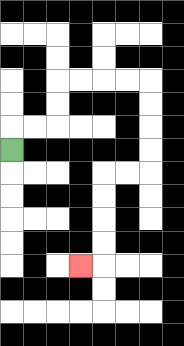{'start': '[0, 6]', 'end': '[3, 11]', 'path_directions': 'U,R,R,U,U,R,R,R,R,D,D,D,D,L,L,D,D,D,D,L', 'path_coordinates': '[[0, 6], [0, 5], [1, 5], [2, 5], [2, 4], [2, 3], [3, 3], [4, 3], [5, 3], [6, 3], [6, 4], [6, 5], [6, 6], [6, 7], [5, 7], [4, 7], [4, 8], [4, 9], [4, 10], [4, 11], [3, 11]]'}